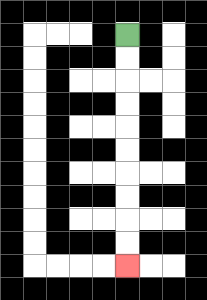{'start': '[5, 1]', 'end': '[5, 11]', 'path_directions': 'D,D,D,D,D,D,D,D,D,D', 'path_coordinates': '[[5, 1], [5, 2], [5, 3], [5, 4], [5, 5], [5, 6], [5, 7], [5, 8], [5, 9], [5, 10], [5, 11]]'}